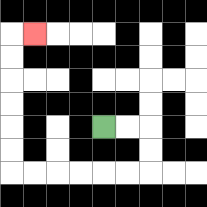{'start': '[4, 5]', 'end': '[1, 1]', 'path_directions': 'R,R,D,D,L,L,L,L,L,L,U,U,U,U,U,U,R', 'path_coordinates': '[[4, 5], [5, 5], [6, 5], [6, 6], [6, 7], [5, 7], [4, 7], [3, 7], [2, 7], [1, 7], [0, 7], [0, 6], [0, 5], [0, 4], [0, 3], [0, 2], [0, 1], [1, 1]]'}